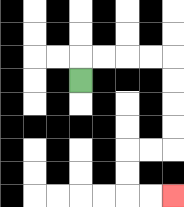{'start': '[3, 3]', 'end': '[7, 8]', 'path_directions': 'U,R,R,R,R,D,D,D,D,L,L,D,D,R,R', 'path_coordinates': '[[3, 3], [3, 2], [4, 2], [5, 2], [6, 2], [7, 2], [7, 3], [7, 4], [7, 5], [7, 6], [6, 6], [5, 6], [5, 7], [5, 8], [6, 8], [7, 8]]'}